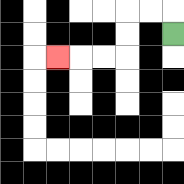{'start': '[7, 1]', 'end': '[2, 2]', 'path_directions': 'U,L,L,D,D,L,L,L', 'path_coordinates': '[[7, 1], [7, 0], [6, 0], [5, 0], [5, 1], [5, 2], [4, 2], [3, 2], [2, 2]]'}